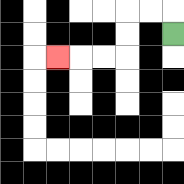{'start': '[7, 1]', 'end': '[2, 2]', 'path_directions': 'U,L,L,D,D,L,L,L', 'path_coordinates': '[[7, 1], [7, 0], [6, 0], [5, 0], [5, 1], [5, 2], [4, 2], [3, 2], [2, 2]]'}